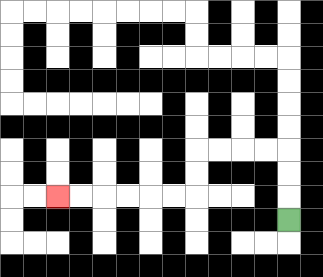{'start': '[12, 9]', 'end': '[2, 8]', 'path_directions': 'U,U,U,L,L,L,L,D,D,L,L,L,L,L,L', 'path_coordinates': '[[12, 9], [12, 8], [12, 7], [12, 6], [11, 6], [10, 6], [9, 6], [8, 6], [8, 7], [8, 8], [7, 8], [6, 8], [5, 8], [4, 8], [3, 8], [2, 8]]'}